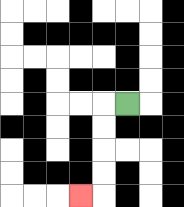{'start': '[5, 4]', 'end': '[3, 8]', 'path_directions': 'L,D,D,D,D,L', 'path_coordinates': '[[5, 4], [4, 4], [4, 5], [4, 6], [4, 7], [4, 8], [3, 8]]'}